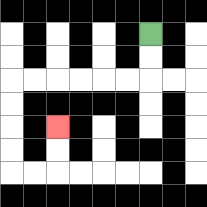{'start': '[6, 1]', 'end': '[2, 5]', 'path_directions': 'D,D,L,L,L,L,L,L,D,D,D,D,R,R,U,U', 'path_coordinates': '[[6, 1], [6, 2], [6, 3], [5, 3], [4, 3], [3, 3], [2, 3], [1, 3], [0, 3], [0, 4], [0, 5], [0, 6], [0, 7], [1, 7], [2, 7], [2, 6], [2, 5]]'}